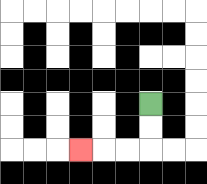{'start': '[6, 4]', 'end': '[3, 6]', 'path_directions': 'D,D,L,L,L', 'path_coordinates': '[[6, 4], [6, 5], [6, 6], [5, 6], [4, 6], [3, 6]]'}